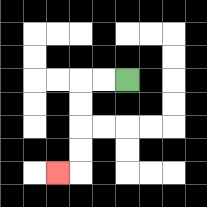{'start': '[5, 3]', 'end': '[2, 7]', 'path_directions': 'L,L,D,D,D,D,L', 'path_coordinates': '[[5, 3], [4, 3], [3, 3], [3, 4], [3, 5], [3, 6], [3, 7], [2, 7]]'}